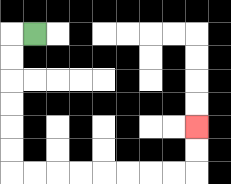{'start': '[1, 1]', 'end': '[8, 5]', 'path_directions': 'L,D,D,D,D,D,D,R,R,R,R,R,R,R,R,U,U', 'path_coordinates': '[[1, 1], [0, 1], [0, 2], [0, 3], [0, 4], [0, 5], [0, 6], [0, 7], [1, 7], [2, 7], [3, 7], [4, 7], [5, 7], [6, 7], [7, 7], [8, 7], [8, 6], [8, 5]]'}